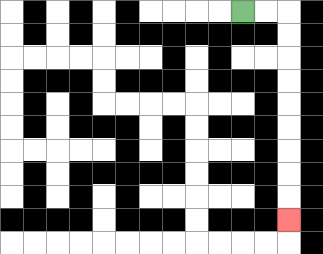{'start': '[10, 0]', 'end': '[12, 9]', 'path_directions': 'R,R,D,D,D,D,D,D,D,D,D', 'path_coordinates': '[[10, 0], [11, 0], [12, 0], [12, 1], [12, 2], [12, 3], [12, 4], [12, 5], [12, 6], [12, 7], [12, 8], [12, 9]]'}